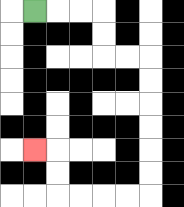{'start': '[1, 0]', 'end': '[1, 6]', 'path_directions': 'R,R,R,D,D,R,R,D,D,D,D,D,D,L,L,L,L,U,U,L', 'path_coordinates': '[[1, 0], [2, 0], [3, 0], [4, 0], [4, 1], [4, 2], [5, 2], [6, 2], [6, 3], [6, 4], [6, 5], [6, 6], [6, 7], [6, 8], [5, 8], [4, 8], [3, 8], [2, 8], [2, 7], [2, 6], [1, 6]]'}